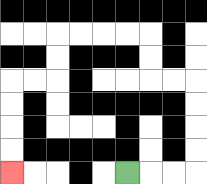{'start': '[5, 7]', 'end': '[0, 7]', 'path_directions': 'R,R,R,U,U,U,U,L,L,U,U,L,L,L,L,D,D,L,L,D,D,D,D', 'path_coordinates': '[[5, 7], [6, 7], [7, 7], [8, 7], [8, 6], [8, 5], [8, 4], [8, 3], [7, 3], [6, 3], [6, 2], [6, 1], [5, 1], [4, 1], [3, 1], [2, 1], [2, 2], [2, 3], [1, 3], [0, 3], [0, 4], [0, 5], [0, 6], [0, 7]]'}